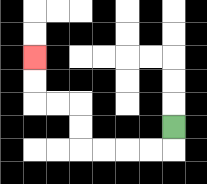{'start': '[7, 5]', 'end': '[1, 2]', 'path_directions': 'D,L,L,L,L,U,U,L,L,U,U', 'path_coordinates': '[[7, 5], [7, 6], [6, 6], [5, 6], [4, 6], [3, 6], [3, 5], [3, 4], [2, 4], [1, 4], [1, 3], [1, 2]]'}